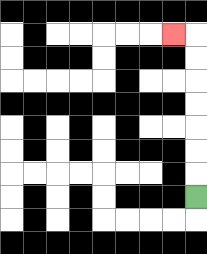{'start': '[8, 8]', 'end': '[7, 1]', 'path_directions': 'U,U,U,U,U,U,U,L', 'path_coordinates': '[[8, 8], [8, 7], [8, 6], [8, 5], [8, 4], [8, 3], [8, 2], [8, 1], [7, 1]]'}